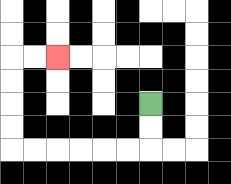{'start': '[6, 4]', 'end': '[2, 2]', 'path_directions': 'D,D,L,L,L,L,L,L,U,U,U,U,R,R', 'path_coordinates': '[[6, 4], [6, 5], [6, 6], [5, 6], [4, 6], [3, 6], [2, 6], [1, 6], [0, 6], [0, 5], [0, 4], [0, 3], [0, 2], [1, 2], [2, 2]]'}